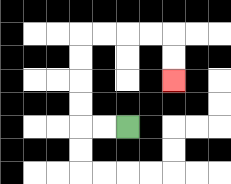{'start': '[5, 5]', 'end': '[7, 3]', 'path_directions': 'L,L,U,U,U,U,R,R,R,R,D,D', 'path_coordinates': '[[5, 5], [4, 5], [3, 5], [3, 4], [3, 3], [3, 2], [3, 1], [4, 1], [5, 1], [6, 1], [7, 1], [7, 2], [7, 3]]'}